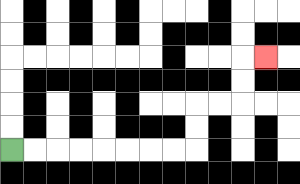{'start': '[0, 6]', 'end': '[11, 2]', 'path_directions': 'R,R,R,R,R,R,R,R,U,U,R,R,U,U,R', 'path_coordinates': '[[0, 6], [1, 6], [2, 6], [3, 6], [4, 6], [5, 6], [6, 6], [7, 6], [8, 6], [8, 5], [8, 4], [9, 4], [10, 4], [10, 3], [10, 2], [11, 2]]'}